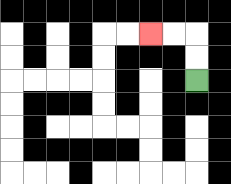{'start': '[8, 3]', 'end': '[6, 1]', 'path_directions': 'U,U,L,L', 'path_coordinates': '[[8, 3], [8, 2], [8, 1], [7, 1], [6, 1]]'}